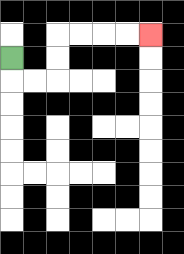{'start': '[0, 2]', 'end': '[6, 1]', 'path_directions': 'D,R,R,U,U,R,R,R,R', 'path_coordinates': '[[0, 2], [0, 3], [1, 3], [2, 3], [2, 2], [2, 1], [3, 1], [4, 1], [5, 1], [6, 1]]'}